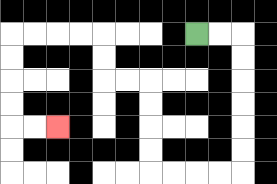{'start': '[8, 1]', 'end': '[2, 5]', 'path_directions': 'R,R,D,D,D,D,D,D,L,L,L,L,U,U,U,U,L,L,U,U,L,L,L,L,D,D,D,D,R,R', 'path_coordinates': '[[8, 1], [9, 1], [10, 1], [10, 2], [10, 3], [10, 4], [10, 5], [10, 6], [10, 7], [9, 7], [8, 7], [7, 7], [6, 7], [6, 6], [6, 5], [6, 4], [6, 3], [5, 3], [4, 3], [4, 2], [4, 1], [3, 1], [2, 1], [1, 1], [0, 1], [0, 2], [0, 3], [0, 4], [0, 5], [1, 5], [2, 5]]'}